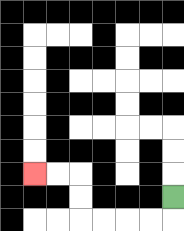{'start': '[7, 8]', 'end': '[1, 7]', 'path_directions': 'D,L,L,L,L,U,U,L,L', 'path_coordinates': '[[7, 8], [7, 9], [6, 9], [5, 9], [4, 9], [3, 9], [3, 8], [3, 7], [2, 7], [1, 7]]'}